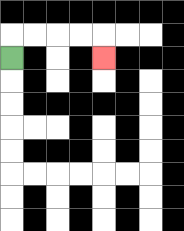{'start': '[0, 2]', 'end': '[4, 2]', 'path_directions': 'U,R,R,R,R,D', 'path_coordinates': '[[0, 2], [0, 1], [1, 1], [2, 1], [3, 1], [4, 1], [4, 2]]'}